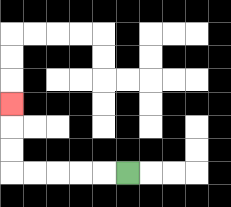{'start': '[5, 7]', 'end': '[0, 4]', 'path_directions': 'L,L,L,L,L,U,U,U', 'path_coordinates': '[[5, 7], [4, 7], [3, 7], [2, 7], [1, 7], [0, 7], [0, 6], [0, 5], [0, 4]]'}